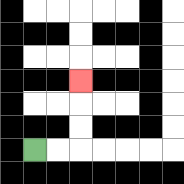{'start': '[1, 6]', 'end': '[3, 3]', 'path_directions': 'R,R,U,U,U', 'path_coordinates': '[[1, 6], [2, 6], [3, 6], [3, 5], [3, 4], [3, 3]]'}